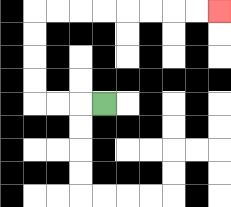{'start': '[4, 4]', 'end': '[9, 0]', 'path_directions': 'L,L,L,U,U,U,U,R,R,R,R,R,R,R,R', 'path_coordinates': '[[4, 4], [3, 4], [2, 4], [1, 4], [1, 3], [1, 2], [1, 1], [1, 0], [2, 0], [3, 0], [4, 0], [5, 0], [6, 0], [7, 0], [8, 0], [9, 0]]'}